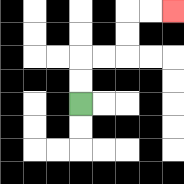{'start': '[3, 4]', 'end': '[7, 0]', 'path_directions': 'U,U,R,R,U,U,R,R', 'path_coordinates': '[[3, 4], [3, 3], [3, 2], [4, 2], [5, 2], [5, 1], [5, 0], [6, 0], [7, 0]]'}